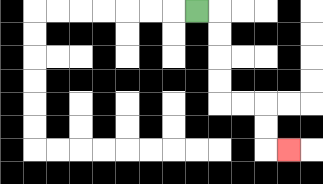{'start': '[8, 0]', 'end': '[12, 6]', 'path_directions': 'R,D,D,D,D,R,R,D,D,R', 'path_coordinates': '[[8, 0], [9, 0], [9, 1], [9, 2], [9, 3], [9, 4], [10, 4], [11, 4], [11, 5], [11, 6], [12, 6]]'}